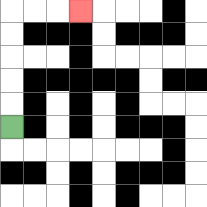{'start': '[0, 5]', 'end': '[3, 0]', 'path_directions': 'U,U,U,U,U,R,R,R', 'path_coordinates': '[[0, 5], [0, 4], [0, 3], [0, 2], [0, 1], [0, 0], [1, 0], [2, 0], [3, 0]]'}